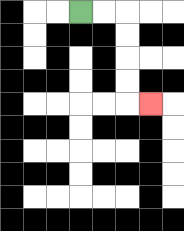{'start': '[3, 0]', 'end': '[6, 4]', 'path_directions': 'R,R,D,D,D,D,R', 'path_coordinates': '[[3, 0], [4, 0], [5, 0], [5, 1], [5, 2], [5, 3], [5, 4], [6, 4]]'}